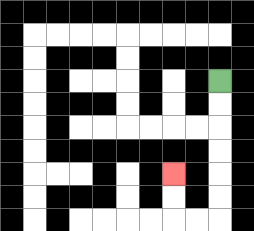{'start': '[9, 3]', 'end': '[7, 7]', 'path_directions': 'D,D,D,D,D,D,L,L,U,U', 'path_coordinates': '[[9, 3], [9, 4], [9, 5], [9, 6], [9, 7], [9, 8], [9, 9], [8, 9], [7, 9], [7, 8], [7, 7]]'}